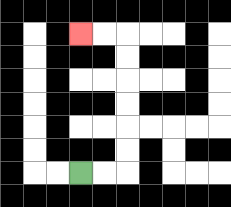{'start': '[3, 7]', 'end': '[3, 1]', 'path_directions': 'R,R,U,U,U,U,U,U,L,L', 'path_coordinates': '[[3, 7], [4, 7], [5, 7], [5, 6], [5, 5], [5, 4], [5, 3], [5, 2], [5, 1], [4, 1], [3, 1]]'}